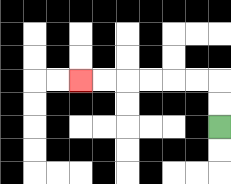{'start': '[9, 5]', 'end': '[3, 3]', 'path_directions': 'U,U,L,L,L,L,L,L', 'path_coordinates': '[[9, 5], [9, 4], [9, 3], [8, 3], [7, 3], [6, 3], [5, 3], [4, 3], [3, 3]]'}